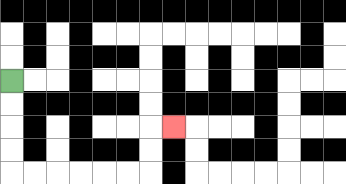{'start': '[0, 3]', 'end': '[7, 5]', 'path_directions': 'D,D,D,D,R,R,R,R,R,R,U,U,R', 'path_coordinates': '[[0, 3], [0, 4], [0, 5], [0, 6], [0, 7], [1, 7], [2, 7], [3, 7], [4, 7], [5, 7], [6, 7], [6, 6], [6, 5], [7, 5]]'}